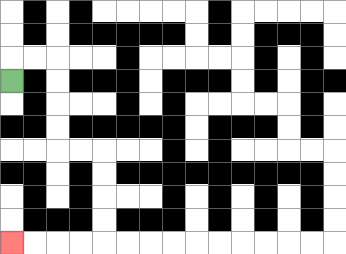{'start': '[0, 3]', 'end': '[0, 10]', 'path_directions': 'U,R,R,D,D,D,D,R,R,D,D,D,D,L,L,L,L', 'path_coordinates': '[[0, 3], [0, 2], [1, 2], [2, 2], [2, 3], [2, 4], [2, 5], [2, 6], [3, 6], [4, 6], [4, 7], [4, 8], [4, 9], [4, 10], [3, 10], [2, 10], [1, 10], [0, 10]]'}